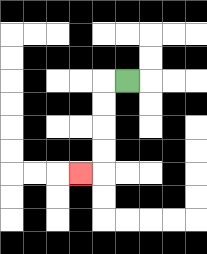{'start': '[5, 3]', 'end': '[3, 7]', 'path_directions': 'L,D,D,D,D,L', 'path_coordinates': '[[5, 3], [4, 3], [4, 4], [4, 5], [4, 6], [4, 7], [3, 7]]'}